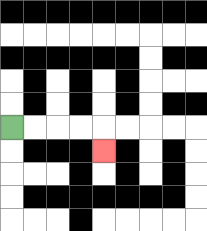{'start': '[0, 5]', 'end': '[4, 6]', 'path_directions': 'R,R,R,R,D', 'path_coordinates': '[[0, 5], [1, 5], [2, 5], [3, 5], [4, 5], [4, 6]]'}